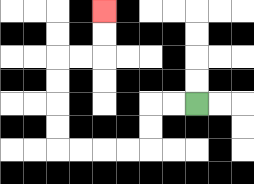{'start': '[8, 4]', 'end': '[4, 0]', 'path_directions': 'L,L,D,D,L,L,L,L,U,U,U,U,R,R,U,U', 'path_coordinates': '[[8, 4], [7, 4], [6, 4], [6, 5], [6, 6], [5, 6], [4, 6], [3, 6], [2, 6], [2, 5], [2, 4], [2, 3], [2, 2], [3, 2], [4, 2], [4, 1], [4, 0]]'}